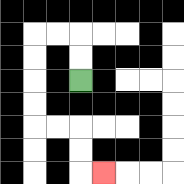{'start': '[3, 3]', 'end': '[4, 7]', 'path_directions': 'U,U,L,L,D,D,D,D,R,R,D,D,R', 'path_coordinates': '[[3, 3], [3, 2], [3, 1], [2, 1], [1, 1], [1, 2], [1, 3], [1, 4], [1, 5], [2, 5], [3, 5], [3, 6], [3, 7], [4, 7]]'}